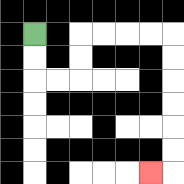{'start': '[1, 1]', 'end': '[6, 7]', 'path_directions': 'D,D,R,R,U,U,R,R,R,R,D,D,D,D,D,D,L', 'path_coordinates': '[[1, 1], [1, 2], [1, 3], [2, 3], [3, 3], [3, 2], [3, 1], [4, 1], [5, 1], [6, 1], [7, 1], [7, 2], [7, 3], [7, 4], [7, 5], [7, 6], [7, 7], [6, 7]]'}